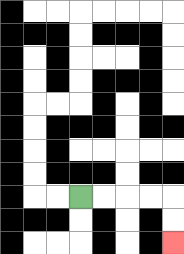{'start': '[3, 8]', 'end': '[7, 10]', 'path_directions': 'R,R,R,R,D,D', 'path_coordinates': '[[3, 8], [4, 8], [5, 8], [6, 8], [7, 8], [7, 9], [7, 10]]'}